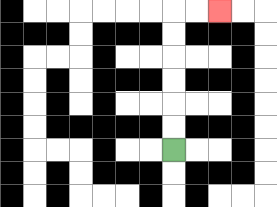{'start': '[7, 6]', 'end': '[9, 0]', 'path_directions': 'U,U,U,U,U,U,R,R', 'path_coordinates': '[[7, 6], [7, 5], [7, 4], [7, 3], [7, 2], [7, 1], [7, 0], [8, 0], [9, 0]]'}